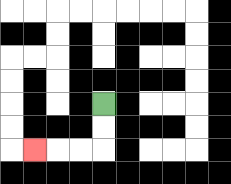{'start': '[4, 4]', 'end': '[1, 6]', 'path_directions': 'D,D,L,L,L', 'path_coordinates': '[[4, 4], [4, 5], [4, 6], [3, 6], [2, 6], [1, 6]]'}